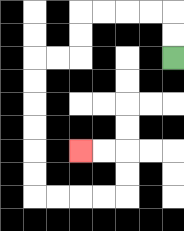{'start': '[7, 2]', 'end': '[3, 6]', 'path_directions': 'U,U,L,L,L,L,D,D,L,L,D,D,D,D,D,D,R,R,R,R,U,U,L,L', 'path_coordinates': '[[7, 2], [7, 1], [7, 0], [6, 0], [5, 0], [4, 0], [3, 0], [3, 1], [3, 2], [2, 2], [1, 2], [1, 3], [1, 4], [1, 5], [1, 6], [1, 7], [1, 8], [2, 8], [3, 8], [4, 8], [5, 8], [5, 7], [5, 6], [4, 6], [3, 6]]'}